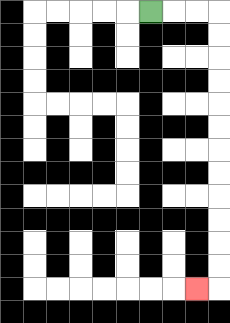{'start': '[6, 0]', 'end': '[8, 12]', 'path_directions': 'R,R,R,D,D,D,D,D,D,D,D,D,D,D,D,L', 'path_coordinates': '[[6, 0], [7, 0], [8, 0], [9, 0], [9, 1], [9, 2], [9, 3], [9, 4], [9, 5], [9, 6], [9, 7], [9, 8], [9, 9], [9, 10], [9, 11], [9, 12], [8, 12]]'}